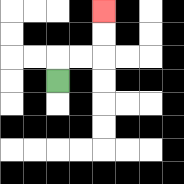{'start': '[2, 3]', 'end': '[4, 0]', 'path_directions': 'U,R,R,U,U', 'path_coordinates': '[[2, 3], [2, 2], [3, 2], [4, 2], [4, 1], [4, 0]]'}